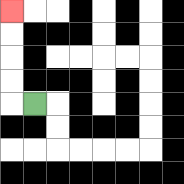{'start': '[1, 4]', 'end': '[0, 0]', 'path_directions': 'L,U,U,U,U', 'path_coordinates': '[[1, 4], [0, 4], [0, 3], [0, 2], [0, 1], [0, 0]]'}